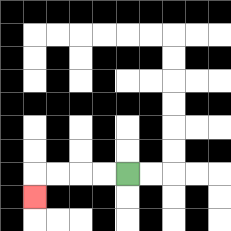{'start': '[5, 7]', 'end': '[1, 8]', 'path_directions': 'L,L,L,L,D', 'path_coordinates': '[[5, 7], [4, 7], [3, 7], [2, 7], [1, 7], [1, 8]]'}